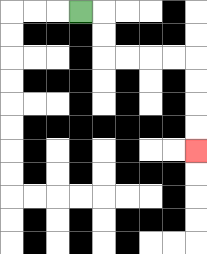{'start': '[3, 0]', 'end': '[8, 6]', 'path_directions': 'R,D,D,R,R,R,R,D,D,D,D', 'path_coordinates': '[[3, 0], [4, 0], [4, 1], [4, 2], [5, 2], [6, 2], [7, 2], [8, 2], [8, 3], [8, 4], [8, 5], [8, 6]]'}